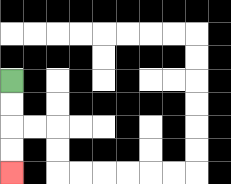{'start': '[0, 3]', 'end': '[0, 7]', 'path_directions': 'D,D,D,D', 'path_coordinates': '[[0, 3], [0, 4], [0, 5], [0, 6], [0, 7]]'}